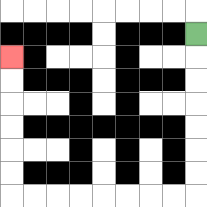{'start': '[8, 1]', 'end': '[0, 2]', 'path_directions': 'D,D,D,D,D,D,D,L,L,L,L,L,L,L,L,U,U,U,U,U,U', 'path_coordinates': '[[8, 1], [8, 2], [8, 3], [8, 4], [8, 5], [8, 6], [8, 7], [8, 8], [7, 8], [6, 8], [5, 8], [4, 8], [3, 8], [2, 8], [1, 8], [0, 8], [0, 7], [0, 6], [0, 5], [0, 4], [0, 3], [0, 2]]'}